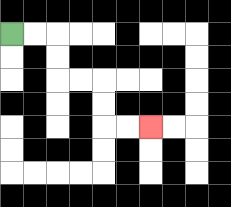{'start': '[0, 1]', 'end': '[6, 5]', 'path_directions': 'R,R,D,D,R,R,D,D,R,R', 'path_coordinates': '[[0, 1], [1, 1], [2, 1], [2, 2], [2, 3], [3, 3], [4, 3], [4, 4], [4, 5], [5, 5], [6, 5]]'}